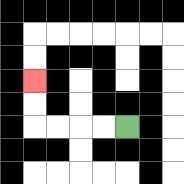{'start': '[5, 5]', 'end': '[1, 3]', 'path_directions': 'L,L,L,L,U,U', 'path_coordinates': '[[5, 5], [4, 5], [3, 5], [2, 5], [1, 5], [1, 4], [1, 3]]'}